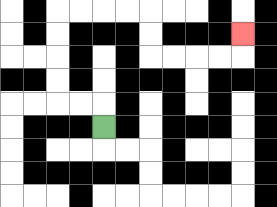{'start': '[4, 5]', 'end': '[10, 1]', 'path_directions': 'U,L,L,U,U,U,U,R,R,R,R,D,D,R,R,R,R,U', 'path_coordinates': '[[4, 5], [4, 4], [3, 4], [2, 4], [2, 3], [2, 2], [2, 1], [2, 0], [3, 0], [4, 0], [5, 0], [6, 0], [6, 1], [6, 2], [7, 2], [8, 2], [9, 2], [10, 2], [10, 1]]'}